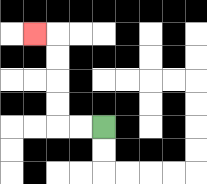{'start': '[4, 5]', 'end': '[1, 1]', 'path_directions': 'L,L,U,U,U,U,L', 'path_coordinates': '[[4, 5], [3, 5], [2, 5], [2, 4], [2, 3], [2, 2], [2, 1], [1, 1]]'}